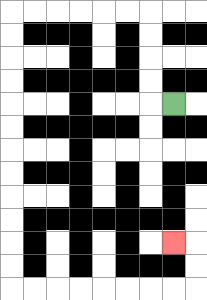{'start': '[7, 4]', 'end': '[7, 10]', 'path_directions': 'L,U,U,U,U,L,L,L,L,L,L,D,D,D,D,D,D,D,D,D,D,D,D,R,R,R,R,R,R,R,R,U,U,L', 'path_coordinates': '[[7, 4], [6, 4], [6, 3], [6, 2], [6, 1], [6, 0], [5, 0], [4, 0], [3, 0], [2, 0], [1, 0], [0, 0], [0, 1], [0, 2], [0, 3], [0, 4], [0, 5], [0, 6], [0, 7], [0, 8], [0, 9], [0, 10], [0, 11], [0, 12], [1, 12], [2, 12], [3, 12], [4, 12], [5, 12], [6, 12], [7, 12], [8, 12], [8, 11], [8, 10], [7, 10]]'}